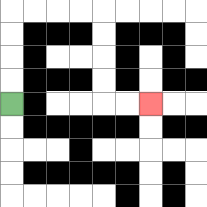{'start': '[0, 4]', 'end': '[6, 4]', 'path_directions': 'U,U,U,U,R,R,R,R,D,D,D,D,R,R', 'path_coordinates': '[[0, 4], [0, 3], [0, 2], [0, 1], [0, 0], [1, 0], [2, 0], [3, 0], [4, 0], [4, 1], [4, 2], [4, 3], [4, 4], [5, 4], [6, 4]]'}